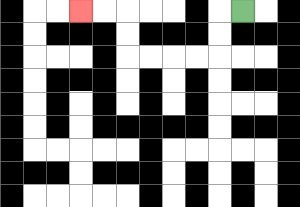{'start': '[10, 0]', 'end': '[3, 0]', 'path_directions': 'L,D,D,L,L,L,L,U,U,L,L', 'path_coordinates': '[[10, 0], [9, 0], [9, 1], [9, 2], [8, 2], [7, 2], [6, 2], [5, 2], [5, 1], [5, 0], [4, 0], [3, 0]]'}